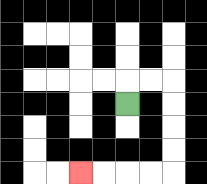{'start': '[5, 4]', 'end': '[3, 7]', 'path_directions': 'U,R,R,D,D,D,D,L,L,L,L', 'path_coordinates': '[[5, 4], [5, 3], [6, 3], [7, 3], [7, 4], [7, 5], [7, 6], [7, 7], [6, 7], [5, 7], [4, 7], [3, 7]]'}